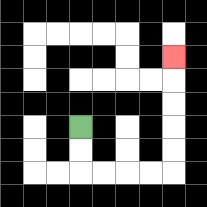{'start': '[3, 5]', 'end': '[7, 2]', 'path_directions': 'D,D,R,R,R,R,U,U,U,U,U', 'path_coordinates': '[[3, 5], [3, 6], [3, 7], [4, 7], [5, 7], [6, 7], [7, 7], [7, 6], [7, 5], [7, 4], [7, 3], [7, 2]]'}